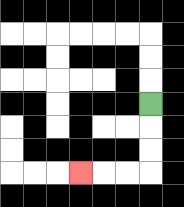{'start': '[6, 4]', 'end': '[3, 7]', 'path_directions': 'D,D,D,L,L,L', 'path_coordinates': '[[6, 4], [6, 5], [6, 6], [6, 7], [5, 7], [4, 7], [3, 7]]'}